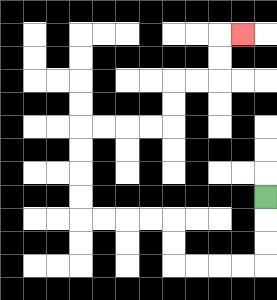{'start': '[11, 8]', 'end': '[10, 1]', 'path_directions': 'D,D,D,L,L,L,L,U,U,L,L,L,L,U,U,U,U,R,R,R,R,U,U,R,R,U,U,R', 'path_coordinates': '[[11, 8], [11, 9], [11, 10], [11, 11], [10, 11], [9, 11], [8, 11], [7, 11], [7, 10], [7, 9], [6, 9], [5, 9], [4, 9], [3, 9], [3, 8], [3, 7], [3, 6], [3, 5], [4, 5], [5, 5], [6, 5], [7, 5], [7, 4], [7, 3], [8, 3], [9, 3], [9, 2], [9, 1], [10, 1]]'}